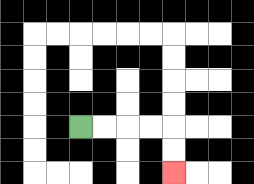{'start': '[3, 5]', 'end': '[7, 7]', 'path_directions': 'R,R,R,R,D,D', 'path_coordinates': '[[3, 5], [4, 5], [5, 5], [6, 5], [7, 5], [7, 6], [7, 7]]'}